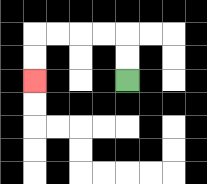{'start': '[5, 3]', 'end': '[1, 3]', 'path_directions': 'U,U,L,L,L,L,D,D', 'path_coordinates': '[[5, 3], [5, 2], [5, 1], [4, 1], [3, 1], [2, 1], [1, 1], [1, 2], [1, 3]]'}